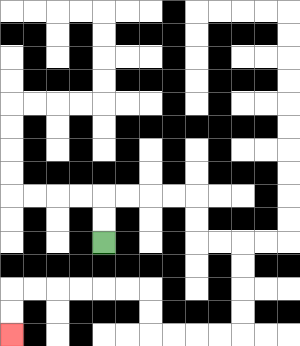{'start': '[4, 10]', 'end': '[0, 14]', 'path_directions': 'U,U,R,R,R,R,D,D,R,R,D,D,D,D,L,L,L,L,U,U,L,L,L,L,L,L,D,D', 'path_coordinates': '[[4, 10], [4, 9], [4, 8], [5, 8], [6, 8], [7, 8], [8, 8], [8, 9], [8, 10], [9, 10], [10, 10], [10, 11], [10, 12], [10, 13], [10, 14], [9, 14], [8, 14], [7, 14], [6, 14], [6, 13], [6, 12], [5, 12], [4, 12], [3, 12], [2, 12], [1, 12], [0, 12], [0, 13], [0, 14]]'}